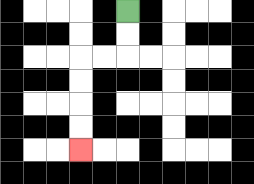{'start': '[5, 0]', 'end': '[3, 6]', 'path_directions': 'D,D,L,L,D,D,D,D', 'path_coordinates': '[[5, 0], [5, 1], [5, 2], [4, 2], [3, 2], [3, 3], [3, 4], [3, 5], [3, 6]]'}